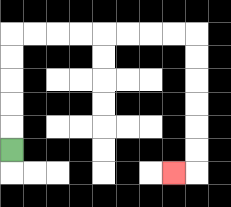{'start': '[0, 6]', 'end': '[7, 7]', 'path_directions': 'U,U,U,U,U,R,R,R,R,R,R,R,R,D,D,D,D,D,D,L', 'path_coordinates': '[[0, 6], [0, 5], [0, 4], [0, 3], [0, 2], [0, 1], [1, 1], [2, 1], [3, 1], [4, 1], [5, 1], [6, 1], [7, 1], [8, 1], [8, 2], [8, 3], [8, 4], [8, 5], [8, 6], [8, 7], [7, 7]]'}